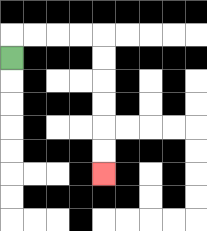{'start': '[0, 2]', 'end': '[4, 7]', 'path_directions': 'U,R,R,R,R,D,D,D,D,D,D', 'path_coordinates': '[[0, 2], [0, 1], [1, 1], [2, 1], [3, 1], [4, 1], [4, 2], [4, 3], [4, 4], [4, 5], [4, 6], [4, 7]]'}